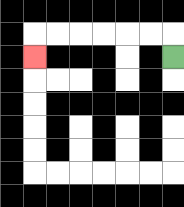{'start': '[7, 2]', 'end': '[1, 2]', 'path_directions': 'U,L,L,L,L,L,L,D', 'path_coordinates': '[[7, 2], [7, 1], [6, 1], [5, 1], [4, 1], [3, 1], [2, 1], [1, 1], [1, 2]]'}